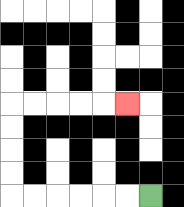{'start': '[6, 8]', 'end': '[5, 4]', 'path_directions': 'L,L,L,L,L,L,U,U,U,U,R,R,R,R,R', 'path_coordinates': '[[6, 8], [5, 8], [4, 8], [3, 8], [2, 8], [1, 8], [0, 8], [0, 7], [0, 6], [0, 5], [0, 4], [1, 4], [2, 4], [3, 4], [4, 4], [5, 4]]'}